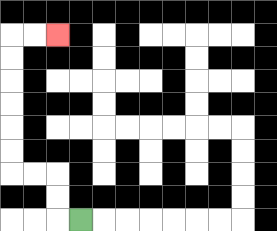{'start': '[3, 9]', 'end': '[2, 1]', 'path_directions': 'L,U,U,L,L,U,U,U,U,U,U,R,R', 'path_coordinates': '[[3, 9], [2, 9], [2, 8], [2, 7], [1, 7], [0, 7], [0, 6], [0, 5], [0, 4], [0, 3], [0, 2], [0, 1], [1, 1], [2, 1]]'}